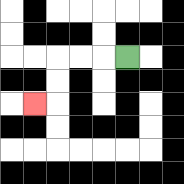{'start': '[5, 2]', 'end': '[1, 4]', 'path_directions': 'L,L,L,D,D,L', 'path_coordinates': '[[5, 2], [4, 2], [3, 2], [2, 2], [2, 3], [2, 4], [1, 4]]'}